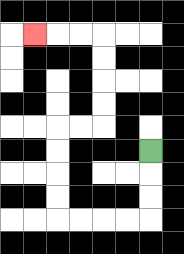{'start': '[6, 6]', 'end': '[1, 1]', 'path_directions': 'D,D,D,L,L,L,L,U,U,U,U,R,R,U,U,U,U,L,L,L', 'path_coordinates': '[[6, 6], [6, 7], [6, 8], [6, 9], [5, 9], [4, 9], [3, 9], [2, 9], [2, 8], [2, 7], [2, 6], [2, 5], [3, 5], [4, 5], [4, 4], [4, 3], [4, 2], [4, 1], [3, 1], [2, 1], [1, 1]]'}